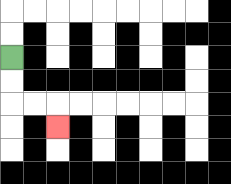{'start': '[0, 2]', 'end': '[2, 5]', 'path_directions': 'D,D,R,R,D', 'path_coordinates': '[[0, 2], [0, 3], [0, 4], [1, 4], [2, 4], [2, 5]]'}